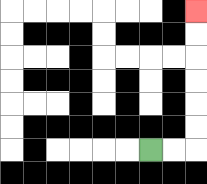{'start': '[6, 6]', 'end': '[8, 0]', 'path_directions': 'R,R,U,U,U,U,U,U', 'path_coordinates': '[[6, 6], [7, 6], [8, 6], [8, 5], [8, 4], [8, 3], [8, 2], [8, 1], [8, 0]]'}